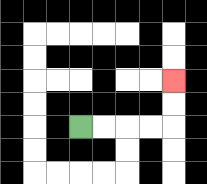{'start': '[3, 5]', 'end': '[7, 3]', 'path_directions': 'R,R,R,R,U,U', 'path_coordinates': '[[3, 5], [4, 5], [5, 5], [6, 5], [7, 5], [7, 4], [7, 3]]'}